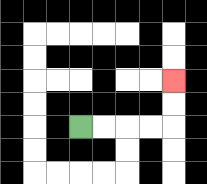{'start': '[3, 5]', 'end': '[7, 3]', 'path_directions': 'R,R,R,R,U,U', 'path_coordinates': '[[3, 5], [4, 5], [5, 5], [6, 5], [7, 5], [7, 4], [7, 3]]'}